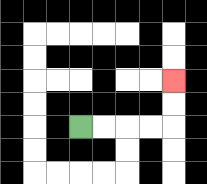{'start': '[3, 5]', 'end': '[7, 3]', 'path_directions': 'R,R,R,R,U,U', 'path_coordinates': '[[3, 5], [4, 5], [5, 5], [6, 5], [7, 5], [7, 4], [7, 3]]'}